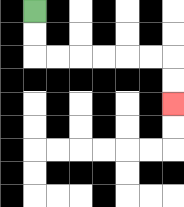{'start': '[1, 0]', 'end': '[7, 4]', 'path_directions': 'D,D,R,R,R,R,R,R,D,D', 'path_coordinates': '[[1, 0], [1, 1], [1, 2], [2, 2], [3, 2], [4, 2], [5, 2], [6, 2], [7, 2], [7, 3], [7, 4]]'}